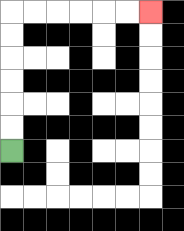{'start': '[0, 6]', 'end': '[6, 0]', 'path_directions': 'U,U,U,U,U,U,R,R,R,R,R,R', 'path_coordinates': '[[0, 6], [0, 5], [0, 4], [0, 3], [0, 2], [0, 1], [0, 0], [1, 0], [2, 0], [3, 0], [4, 0], [5, 0], [6, 0]]'}